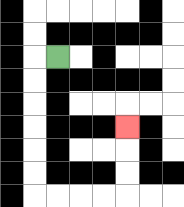{'start': '[2, 2]', 'end': '[5, 5]', 'path_directions': 'L,D,D,D,D,D,D,R,R,R,R,U,U,U', 'path_coordinates': '[[2, 2], [1, 2], [1, 3], [1, 4], [1, 5], [1, 6], [1, 7], [1, 8], [2, 8], [3, 8], [4, 8], [5, 8], [5, 7], [5, 6], [5, 5]]'}